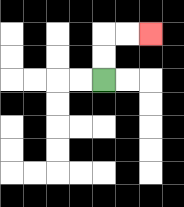{'start': '[4, 3]', 'end': '[6, 1]', 'path_directions': 'U,U,R,R', 'path_coordinates': '[[4, 3], [4, 2], [4, 1], [5, 1], [6, 1]]'}